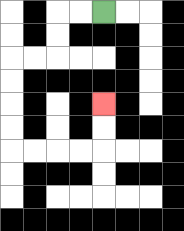{'start': '[4, 0]', 'end': '[4, 4]', 'path_directions': 'L,L,D,D,L,L,D,D,D,D,R,R,R,R,U,U', 'path_coordinates': '[[4, 0], [3, 0], [2, 0], [2, 1], [2, 2], [1, 2], [0, 2], [0, 3], [0, 4], [0, 5], [0, 6], [1, 6], [2, 6], [3, 6], [4, 6], [4, 5], [4, 4]]'}